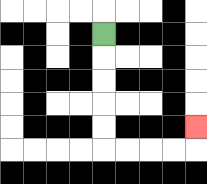{'start': '[4, 1]', 'end': '[8, 5]', 'path_directions': 'D,D,D,D,D,R,R,R,R,U', 'path_coordinates': '[[4, 1], [4, 2], [4, 3], [4, 4], [4, 5], [4, 6], [5, 6], [6, 6], [7, 6], [8, 6], [8, 5]]'}